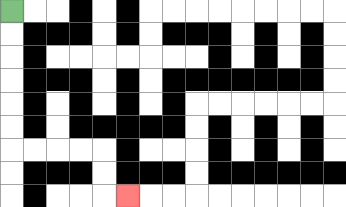{'start': '[0, 0]', 'end': '[5, 8]', 'path_directions': 'D,D,D,D,D,D,R,R,R,R,D,D,R', 'path_coordinates': '[[0, 0], [0, 1], [0, 2], [0, 3], [0, 4], [0, 5], [0, 6], [1, 6], [2, 6], [3, 6], [4, 6], [4, 7], [4, 8], [5, 8]]'}